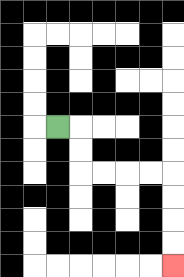{'start': '[2, 5]', 'end': '[7, 11]', 'path_directions': 'R,D,D,R,R,R,R,D,D,D,D', 'path_coordinates': '[[2, 5], [3, 5], [3, 6], [3, 7], [4, 7], [5, 7], [6, 7], [7, 7], [7, 8], [7, 9], [7, 10], [7, 11]]'}